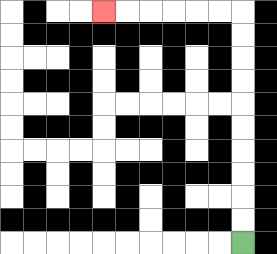{'start': '[10, 10]', 'end': '[4, 0]', 'path_directions': 'U,U,U,U,U,U,U,U,U,U,L,L,L,L,L,L', 'path_coordinates': '[[10, 10], [10, 9], [10, 8], [10, 7], [10, 6], [10, 5], [10, 4], [10, 3], [10, 2], [10, 1], [10, 0], [9, 0], [8, 0], [7, 0], [6, 0], [5, 0], [4, 0]]'}